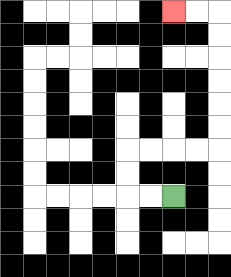{'start': '[7, 8]', 'end': '[7, 0]', 'path_directions': 'L,L,U,U,R,R,R,R,U,U,U,U,U,U,L,L', 'path_coordinates': '[[7, 8], [6, 8], [5, 8], [5, 7], [5, 6], [6, 6], [7, 6], [8, 6], [9, 6], [9, 5], [9, 4], [9, 3], [9, 2], [9, 1], [9, 0], [8, 0], [7, 0]]'}